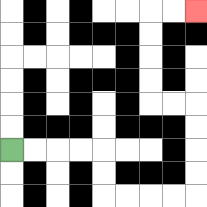{'start': '[0, 6]', 'end': '[8, 0]', 'path_directions': 'R,R,R,R,D,D,R,R,R,R,U,U,U,U,L,L,U,U,U,U,R,R', 'path_coordinates': '[[0, 6], [1, 6], [2, 6], [3, 6], [4, 6], [4, 7], [4, 8], [5, 8], [6, 8], [7, 8], [8, 8], [8, 7], [8, 6], [8, 5], [8, 4], [7, 4], [6, 4], [6, 3], [6, 2], [6, 1], [6, 0], [7, 0], [8, 0]]'}